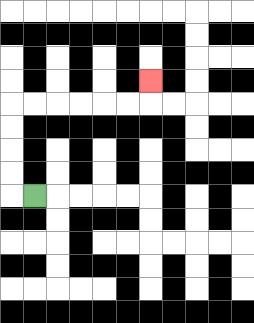{'start': '[1, 8]', 'end': '[6, 3]', 'path_directions': 'L,U,U,U,U,R,R,R,R,R,R,U', 'path_coordinates': '[[1, 8], [0, 8], [0, 7], [0, 6], [0, 5], [0, 4], [1, 4], [2, 4], [3, 4], [4, 4], [5, 4], [6, 4], [6, 3]]'}